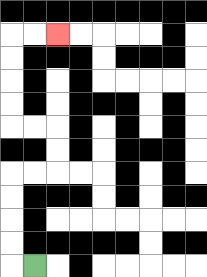{'start': '[1, 11]', 'end': '[2, 1]', 'path_directions': 'L,U,U,U,U,R,R,U,U,L,L,U,U,U,U,R,R', 'path_coordinates': '[[1, 11], [0, 11], [0, 10], [0, 9], [0, 8], [0, 7], [1, 7], [2, 7], [2, 6], [2, 5], [1, 5], [0, 5], [0, 4], [0, 3], [0, 2], [0, 1], [1, 1], [2, 1]]'}